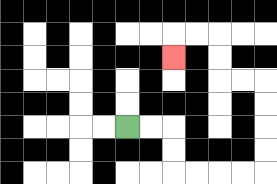{'start': '[5, 5]', 'end': '[7, 2]', 'path_directions': 'R,R,D,D,R,R,R,R,U,U,U,U,L,L,U,U,L,L,D', 'path_coordinates': '[[5, 5], [6, 5], [7, 5], [7, 6], [7, 7], [8, 7], [9, 7], [10, 7], [11, 7], [11, 6], [11, 5], [11, 4], [11, 3], [10, 3], [9, 3], [9, 2], [9, 1], [8, 1], [7, 1], [7, 2]]'}